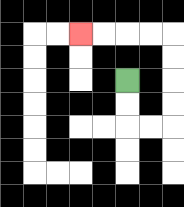{'start': '[5, 3]', 'end': '[3, 1]', 'path_directions': 'D,D,R,R,U,U,U,U,L,L,L,L', 'path_coordinates': '[[5, 3], [5, 4], [5, 5], [6, 5], [7, 5], [7, 4], [7, 3], [7, 2], [7, 1], [6, 1], [5, 1], [4, 1], [3, 1]]'}